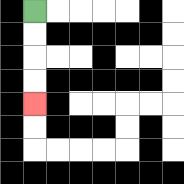{'start': '[1, 0]', 'end': '[1, 4]', 'path_directions': 'D,D,D,D', 'path_coordinates': '[[1, 0], [1, 1], [1, 2], [1, 3], [1, 4]]'}